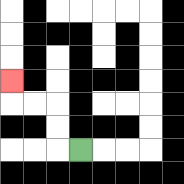{'start': '[3, 6]', 'end': '[0, 3]', 'path_directions': 'L,U,U,L,L,U', 'path_coordinates': '[[3, 6], [2, 6], [2, 5], [2, 4], [1, 4], [0, 4], [0, 3]]'}